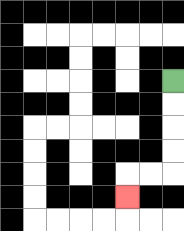{'start': '[7, 3]', 'end': '[5, 8]', 'path_directions': 'D,D,D,D,L,L,D', 'path_coordinates': '[[7, 3], [7, 4], [7, 5], [7, 6], [7, 7], [6, 7], [5, 7], [5, 8]]'}